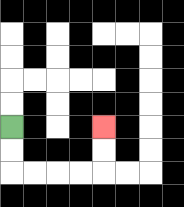{'start': '[0, 5]', 'end': '[4, 5]', 'path_directions': 'D,D,R,R,R,R,U,U', 'path_coordinates': '[[0, 5], [0, 6], [0, 7], [1, 7], [2, 7], [3, 7], [4, 7], [4, 6], [4, 5]]'}